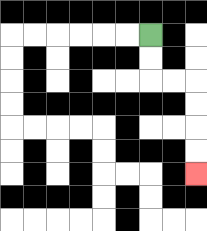{'start': '[6, 1]', 'end': '[8, 7]', 'path_directions': 'D,D,R,R,D,D,D,D', 'path_coordinates': '[[6, 1], [6, 2], [6, 3], [7, 3], [8, 3], [8, 4], [8, 5], [8, 6], [8, 7]]'}